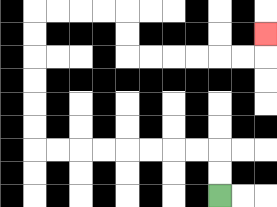{'start': '[9, 8]', 'end': '[11, 1]', 'path_directions': 'U,U,L,L,L,L,L,L,L,L,U,U,U,U,U,U,R,R,R,R,D,D,R,R,R,R,R,R,U', 'path_coordinates': '[[9, 8], [9, 7], [9, 6], [8, 6], [7, 6], [6, 6], [5, 6], [4, 6], [3, 6], [2, 6], [1, 6], [1, 5], [1, 4], [1, 3], [1, 2], [1, 1], [1, 0], [2, 0], [3, 0], [4, 0], [5, 0], [5, 1], [5, 2], [6, 2], [7, 2], [8, 2], [9, 2], [10, 2], [11, 2], [11, 1]]'}